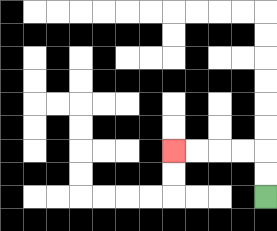{'start': '[11, 8]', 'end': '[7, 6]', 'path_directions': 'U,U,L,L,L,L', 'path_coordinates': '[[11, 8], [11, 7], [11, 6], [10, 6], [9, 6], [8, 6], [7, 6]]'}